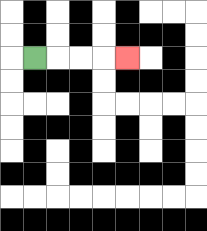{'start': '[1, 2]', 'end': '[5, 2]', 'path_directions': 'R,R,R,R', 'path_coordinates': '[[1, 2], [2, 2], [3, 2], [4, 2], [5, 2]]'}